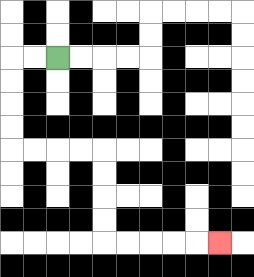{'start': '[2, 2]', 'end': '[9, 10]', 'path_directions': 'L,L,D,D,D,D,R,R,R,R,D,D,D,D,R,R,R,R,R', 'path_coordinates': '[[2, 2], [1, 2], [0, 2], [0, 3], [0, 4], [0, 5], [0, 6], [1, 6], [2, 6], [3, 6], [4, 6], [4, 7], [4, 8], [4, 9], [4, 10], [5, 10], [6, 10], [7, 10], [8, 10], [9, 10]]'}